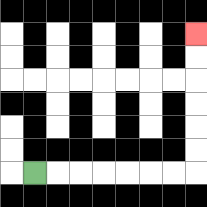{'start': '[1, 7]', 'end': '[8, 1]', 'path_directions': 'R,R,R,R,R,R,R,U,U,U,U,U,U', 'path_coordinates': '[[1, 7], [2, 7], [3, 7], [4, 7], [5, 7], [6, 7], [7, 7], [8, 7], [8, 6], [8, 5], [8, 4], [8, 3], [8, 2], [8, 1]]'}